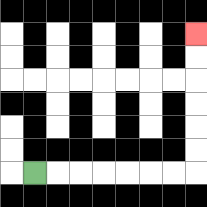{'start': '[1, 7]', 'end': '[8, 1]', 'path_directions': 'R,R,R,R,R,R,R,U,U,U,U,U,U', 'path_coordinates': '[[1, 7], [2, 7], [3, 7], [4, 7], [5, 7], [6, 7], [7, 7], [8, 7], [8, 6], [8, 5], [8, 4], [8, 3], [8, 2], [8, 1]]'}